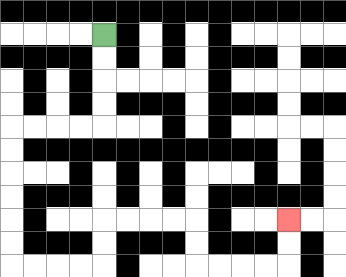{'start': '[4, 1]', 'end': '[12, 9]', 'path_directions': 'D,D,D,D,L,L,L,L,D,D,D,D,D,D,R,R,R,R,U,U,R,R,R,R,D,D,R,R,R,R,U,U', 'path_coordinates': '[[4, 1], [4, 2], [4, 3], [4, 4], [4, 5], [3, 5], [2, 5], [1, 5], [0, 5], [0, 6], [0, 7], [0, 8], [0, 9], [0, 10], [0, 11], [1, 11], [2, 11], [3, 11], [4, 11], [4, 10], [4, 9], [5, 9], [6, 9], [7, 9], [8, 9], [8, 10], [8, 11], [9, 11], [10, 11], [11, 11], [12, 11], [12, 10], [12, 9]]'}